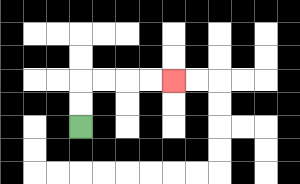{'start': '[3, 5]', 'end': '[7, 3]', 'path_directions': 'U,U,R,R,R,R', 'path_coordinates': '[[3, 5], [3, 4], [3, 3], [4, 3], [5, 3], [6, 3], [7, 3]]'}